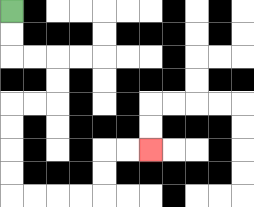{'start': '[0, 0]', 'end': '[6, 6]', 'path_directions': 'D,D,R,R,D,D,L,L,D,D,D,D,R,R,R,R,U,U,R,R', 'path_coordinates': '[[0, 0], [0, 1], [0, 2], [1, 2], [2, 2], [2, 3], [2, 4], [1, 4], [0, 4], [0, 5], [0, 6], [0, 7], [0, 8], [1, 8], [2, 8], [3, 8], [4, 8], [4, 7], [4, 6], [5, 6], [6, 6]]'}